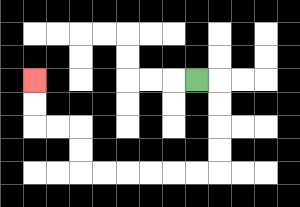{'start': '[8, 3]', 'end': '[1, 3]', 'path_directions': 'R,D,D,D,D,L,L,L,L,L,L,U,U,L,L,U,U', 'path_coordinates': '[[8, 3], [9, 3], [9, 4], [9, 5], [9, 6], [9, 7], [8, 7], [7, 7], [6, 7], [5, 7], [4, 7], [3, 7], [3, 6], [3, 5], [2, 5], [1, 5], [1, 4], [1, 3]]'}